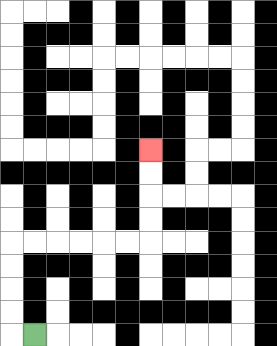{'start': '[1, 14]', 'end': '[6, 6]', 'path_directions': 'L,U,U,U,U,R,R,R,R,R,R,U,U,U,U', 'path_coordinates': '[[1, 14], [0, 14], [0, 13], [0, 12], [0, 11], [0, 10], [1, 10], [2, 10], [3, 10], [4, 10], [5, 10], [6, 10], [6, 9], [6, 8], [6, 7], [6, 6]]'}